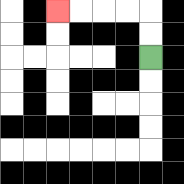{'start': '[6, 2]', 'end': '[2, 0]', 'path_directions': 'U,U,L,L,L,L', 'path_coordinates': '[[6, 2], [6, 1], [6, 0], [5, 0], [4, 0], [3, 0], [2, 0]]'}